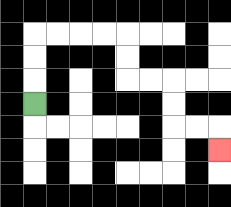{'start': '[1, 4]', 'end': '[9, 6]', 'path_directions': 'U,U,U,R,R,R,R,D,D,R,R,D,D,R,R,D', 'path_coordinates': '[[1, 4], [1, 3], [1, 2], [1, 1], [2, 1], [3, 1], [4, 1], [5, 1], [5, 2], [5, 3], [6, 3], [7, 3], [7, 4], [7, 5], [8, 5], [9, 5], [9, 6]]'}